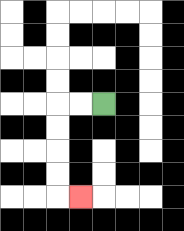{'start': '[4, 4]', 'end': '[3, 8]', 'path_directions': 'L,L,D,D,D,D,R', 'path_coordinates': '[[4, 4], [3, 4], [2, 4], [2, 5], [2, 6], [2, 7], [2, 8], [3, 8]]'}